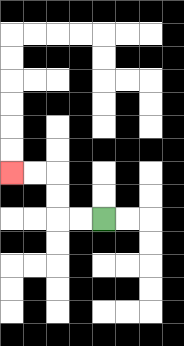{'start': '[4, 9]', 'end': '[0, 7]', 'path_directions': 'L,L,U,U,L,L', 'path_coordinates': '[[4, 9], [3, 9], [2, 9], [2, 8], [2, 7], [1, 7], [0, 7]]'}